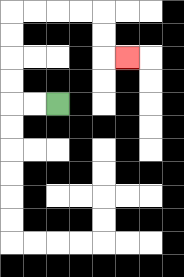{'start': '[2, 4]', 'end': '[5, 2]', 'path_directions': 'L,L,U,U,U,U,R,R,R,R,D,D,R', 'path_coordinates': '[[2, 4], [1, 4], [0, 4], [0, 3], [0, 2], [0, 1], [0, 0], [1, 0], [2, 0], [3, 0], [4, 0], [4, 1], [4, 2], [5, 2]]'}